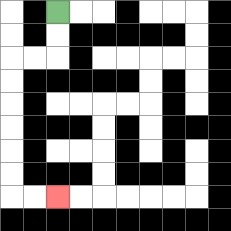{'start': '[2, 0]', 'end': '[2, 8]', 'path_directions': 'D,D,L,L,D,D,D,D,D,D,R,R', 'path_coordinates': '[[2, 0], [2, 1], [2, 2], [1, 2], [0, 2], [0, 3], [0, 4], [0, 5], [0, 6], [0, 7], [0, 8], [1, 8], [2, 8]]'}